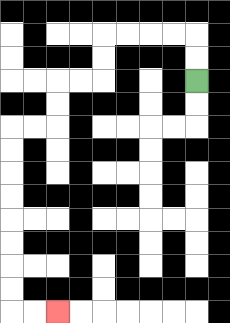{'start': '[8, 3]', 'end': '[2, 13]', 'path_directions': 'U,U,L,L,L,L,D,D,L,L,D,D,L,L,D,D,D,D,D,D,D,D,R,R', 'path_coordinates': '[[8, 3], [8, 2], [8, 1], [7, 1], [6, 1], [5, 1], [4, 1], [4, 2], [4, 3], [3, 3], [2, 3], [2, 4], [2, 5], [1, 5], [0, 5], [0, 6], [0, 7], [0, 8], [0, 9], [0, 10], [0, 11], [0, 12], [0, 13], [1, 13], [2, 13]]'}